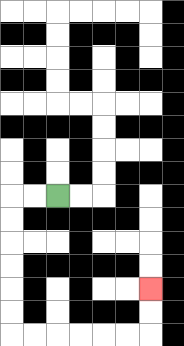{'start': '[2, 8]', 'end': '[6, 12]', 'path_directions': 'L,L,D,D,D,D,D,D,R,R,R,R,R,R,U,U', 'path_coordinates': '[[2, 8], [1, 8], [0, 8], [0, 9], [0, 10], [0, 11], [0, 12], [0, 13], [0, 14], [1, 14], [2, 14], [3, 14], [4, 14], [5, 14], [6, 14], [6, 13], [6, 12]]'}